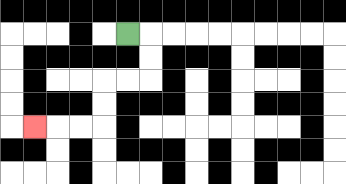{'start': '[5, 1]', 'end': '[1, 5]', 'path_directions': 'R,D,D,L,L,D,D,L,L,L', 'path_coordinates': '[[5, 1], [6, 1], [6, 2], [6, 3], [5, 3], [4, 3], [4, 4], [4, 5], [3, 5], [2, 5], [1, 5]]'}